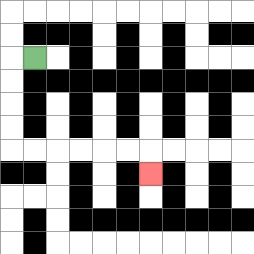{'start': '[1, 2]', 'end': '[6, 7]', 'path_directions': 'L,D,D,D,D,R,R,R,R,R,R,D', 'path_coordinates': '[[1, 2], [0, 2], [0, 3], [0, 4], [0, 5], [0, 6], [1, 6], [2, 6], [3, 6], [4, 6], [5, 6], [6, 6], [6, 7]]'}